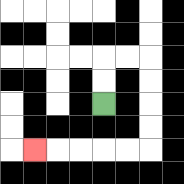{'start': '[4, 4]', 'end': '[1, 6]', 'path_directions': 'U,U,R,R,D,D,D,D,L,L,L,L,L', 'path_coordinates': '[[4, 4], [4, 3], [4, 2], [5, 2], [6, 2], [6, 3], [6, 4], [6, 5], [6, 6], [5, 6], [4, 6], [3, 6], [2, 6], [1, 6]]'}